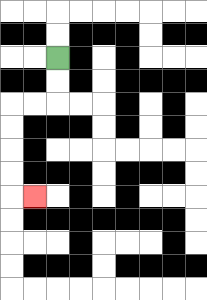{'start': '[2, 2]', 'end': '[1, 8]', 'path_directions': 'D,D,L,L,D,D,D,D,R', 'path_coordinates': '[[2, 2], [2, 3], [2, 4], [1, 4], [0, 4], [0, 5], [0, 6], [0, 7], [0, 8], [1, 8]]'}